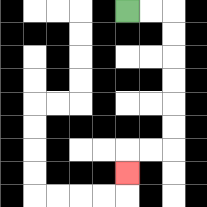{'start': '[5, 0]', 'end': '[5, 7]', 'path_directions': 'R,R,D,D,D,D,D,D,L,L,D', 'path_coordinates': '[[5, 0], [6, 0], [7, 0], [7, 1], [7, 2], [7, 3], [7, 4], [7, 5], [7, 6], [6, 6], [5, 6], [5, 7]]'}